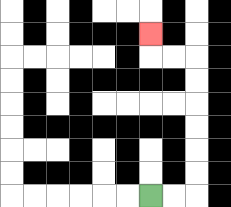{'start': '[6, 8]', 'end': '[6, 1]', 'path_directions': 'R,R,U,U,U,U,U,U,L,L,U', 'path_coordinates': '[[6, 8], [7, 8], [8, 8], [8, 7], [8, 6], [8, 5], [8, 4], [8, 3], [8, 2], [7, 2], [6, 2], [6, 1]]'}